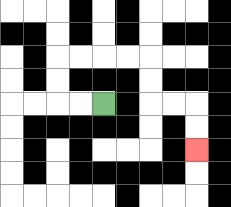{'start': '[4, 4]', 'end': '[8, 6]', 'path_directions': 'L,L,U,U,R,R,R,R,D,D,R,R,D,D', 'path_coordinates': '[[4, 4], [3, 4], [2, 4], [2, 3], [2, 2], [3, 2], [4, 2], [5, 2], [6, 2], [6, 3], [6, 4], [7, 4], [8, 4], [8, 5], [8, 6]]'}